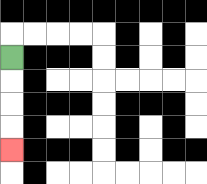{'start': '[0, 2]', 'end': '[0, 6]', 'path_directions': 'D,D,D,D', 'path_coordinates': '[[0, 2], [0, 3], [0, 4], [0, 5], [0, 6]]'}